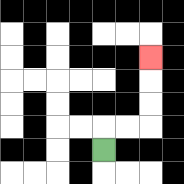{'start': '[4, 6]', 'end': '[6, 2]', 'path_directions': 'U,R,R,U,U,U', 'path_coordinates': '[[4, 6], [4, 5], [5, 5], [6, 5], [6, 4], [6, 3], [6, 2]]'}